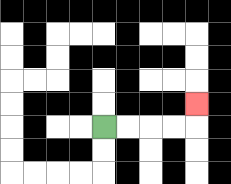{'start': '[4, 5]', 'end': '[8, 4]', 'path_directions': 'R,R,R,R,U', 'path_coordinates': '[[4, 5], [5, 5], [6, 5], [7, 5], [8, 5], [8, 4]]'}